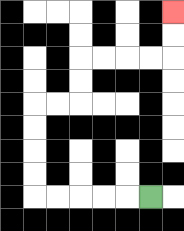{'start': '[6, 8]', 'end': '[7, 0]', 'path_directions': 'L,L,L,L,L,U,U,U,U,R,R,U,U,R,R,R,R,U,U', 'path_coordinates': '[[6, 8], [5, 8], [4, 8], [3, 8], [2, 8], [1, 8], [1, 7], [1, 6], [1, 5], [1, 4], [2, 4], [3, 4], [3, 3], [3, 2], [4, 2], [5, 2], [6, 2], [7, 2], [7, 1], [7, 0]]'}